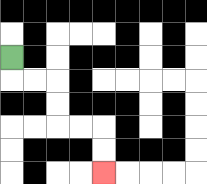{'start': '[0, 2]', 'end': '[4, 7]', 'path_directions': 'D,R,R,D,D,R,R,D,D', 'path_coordinates': '[[0, 2], [0, 3], [1, 3], [2, 3], [2, 4], [2, 5], [3, 5], [4, 5], [4, 6], [4, 7]]'}